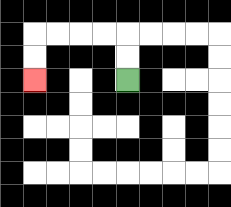{'start': '[5, 3]', 'end': '[1, 3]', 'path_directions': 'U,U,L,L,L,L,D,D', 'path_coordinates': '[[5, 3], [5, 2], [5, 1], [4, 1], [3, 1], [2, 1], [1, 1], [1, 2], [1, 3]]'}